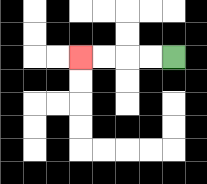{'start': '[7, 2]', 'end': '[3, 2]', 'path_directions': 'L,L,L,L', 'path_coordinates': '[[7, 2], [6, 2], [5, 2], [4, 2], [3, 2]]'}